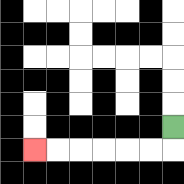{'start': '[7, 5]', 'end': '[1, 6]', 'path_directions': 'D,L,L,L,L,L,L', 'path_coordinates': '[[7, 5], [7, 6], [6, 6], [5, 6], [4, 6], [3, 6], [2, 6], [1, 6]]'}